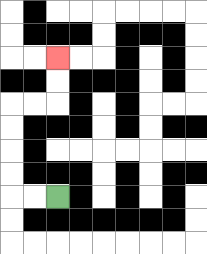{'start': '[2, 8]', 'end': '[2, 2]', 'path_directions': 'L,L,U,U,U,U,R,R,U,U', 'path_coordinates': '[[2, 8], [1, 8], [0, 8], [0, 7], [0, 6], [0, 5], [0, 4], [1, 4], [2, 4], [2, 3], [2, 2]]'}